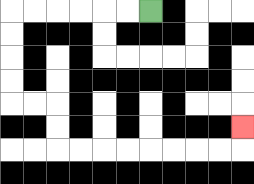{'start': '[6, 0]', 'end': '[10, 5]', 'path_directions': 'L,L,L,L,L,L,D,D,D,D,R,R,D,D,R,R,R,R,R,R,R,R,U', 'path_coordinates': '[[6, 0], [5, 0], [4, 0], [3, 0], [2, 0], [1, 0], [0, 0], [0, 1], [0, 2], [0, 3], [0, 4], [1, 4], [2, 4], [2, 5], [2, 6], [3, 6], [4, 6], [5, 6], [6, 6], [7, 6], [8, 6], [9, 6], [10, 6], [10, 5]]'}